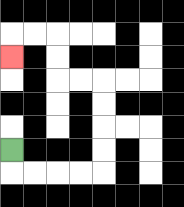{'start': '[0, 6]', 'end': '[0, 2]', 'path_directions': 'D,R,R,R,R,U,U,U,U,L,L,U,U,L,L,D', 'path_coordinates': '[[0, 6], [0, 7], [1, 7], [2, 7], [3, 7], [4, 7], [4, 6], [4, 5], [4, 4], [4, 3], [3, 3], [2, 3], [2, 2], [2, 1], [1, 1], [0, 1], [0, 2]]'}